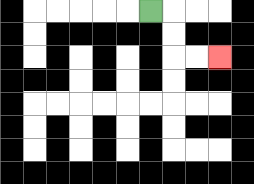{'start': '[6, 0]', 'end': '[9, 2]', 'path_directions': 'R,D,D,R,R', 'path_coordinates': '[[6, 0], [7, 0], [7, 1], [7, 2], [8, 2], [9, 2]]'}